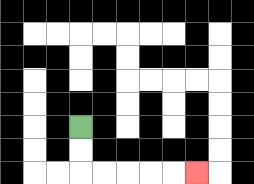{'start': '[3, 5]', 'end': '[8, 7]', 'path_directions': 'D,D,R,R,R,R,R', 'path_coordinates': '[[3, 5], [3, 6], [3, 7], [4, 7], [5, 7], [6, 7], [7, 7], [8, 7]]'}